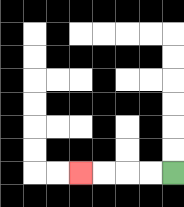{'start': '[7, 7]', 'end': '[3, 7]', 'path_directions': 'L,L,L,L', 'path_coordinates': '[[7, 7], [6, 7], [5, 7], [4, 7], [3, 7]]'}